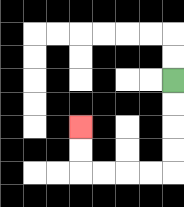{'start': '[7, 3]', 'end': '[3, 5]', 'path_directions': 'D,D,D,D,L,L,L,L,U,U', 'path_coordinates': '[[7, 3], [7, 4], [7, 5], [7, 6], [7, 7], [6, 7], [5, 7], [4, 7], [3, 7], [3, 6], [3, 5]]'}